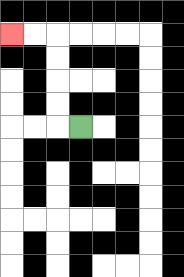{'start': '[3, 5]', 'end': '[0, 1]', 'path_directions': 'L,U,U,U,U,L,L', 'path_coordinates': '[[3, 5], [2, 5], [2, 4], [2, 3], [2, 2], [2, 1], [1, 1], [0, 1]]'}